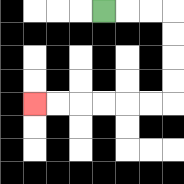{'start': '[4, 0]', 'end': '[1, 4]', 'path_directions': 'R,R,R,D,D,D,D,L,L,L,L,L,L', 'path_coordinates': '[[4, 0], [5, 0], [6, 0], [7, 0], [7, 1], [7, 2], [7, 3], [7, 4], [6, 4], [5, 4], [4, 4], [3, 4], [2, 4], [1, 4]]'}